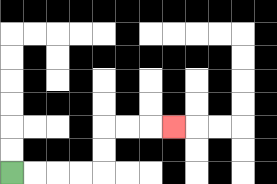{'start': '[0, 7]', 'end': '[7, 5]', 'path_directions': 'R,R,R,R,U,U,R,R,R', 'path_coordinates': '[[0, 7], [1, 7], [2, 7], [3, 7], [4, 7], [4, 6], [4, 5], [5, 5], [6, 5], [7, 5]]'}